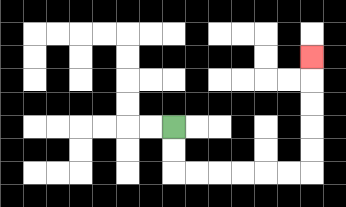{'start': '[7, 5]', 'end': '[13, 2]', 'path_directions': 'D,D,R,R,R,R,R,R,U,U,U,U,U', 'path_coordinates': '[[7, 5], [7, 6], [7, 7], [8, 7], [9, 7], [10, 7], [11, 7], [12, 7], [13, 7], [13, 6], [13, 5], [13, 4], [13, 3], [13, 2]]'}